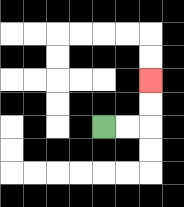{'start': '[4, 5]', 'end': '[6, 3]', 'path_directions': 'R,R,U,U', 'path_coordinates': '[[4, 5], [5, 5], [6, 5], [6, 4], [6, 3]]'}